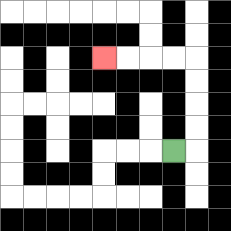{'start': '[7, 6]', 'end': '[4, 2]', 'path_directions': 'R,U,U,U,U,L,L,L,L', 'path_coordinates': '[[7, 6], [8, 6], [8, 5], [8, 4], [8, 3], [8, 2], [7, 2], [6, 2], [5, 2], [4, 2]]'}